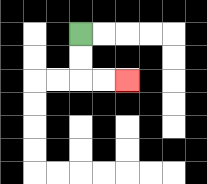{'start': '[3, 1]', 'end': '[5, 3]', 'path_directions': 'D,D,R,R', 'path_coordinates': '[[3, 1], [3, 2], [3, 3], [4, 3], [5, 3]]'}